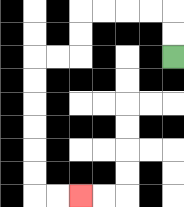{'start': '[7, 2]', 'end': '[3, 8]', 'path_directions': 'U,U,L,L,L,L,D,D,L,L,D,D,D,D,D,D,R,R', 'path_coordinates': '[[7, 2], [7, 1], [7, 0], [6, 0], [5, 0], [4, 0], [3, 0], [3, 1], [3, 2], [2, 2], [1, 2], [1, 3], [1, 4], [1, 5], [1, 6], [1, 7], [1, 8], [2, 8], [3, 8]]'}